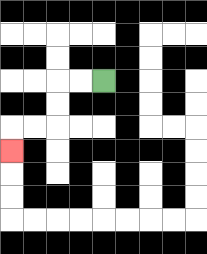{'start': '[4, 3]', 'end': '[0, 6]', 'path_directions': 'L,L,D,D,L,L,D', 'path_coordinates': '[[4, 3], [3, 3], [2, 3], [2, 4], [2, 5], [1, 5], [0, 5], [0, 6]]'}